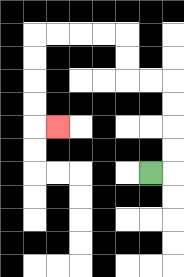{'start': '[6, 7]', 'end': '[2, 5]', 'path_directions': 'R,U,U,U,U,L,L,U,U,L,L,L,L,D,D,D,D,R', 'path_coordinates': '[[6, 7], [7, 7], [7, 6], [7, 5], [7, 4], [7, 3], [6, 3], [5, 3], [5, 2], [5, 1], [4, 1], [3, 1], [2, 1], [1, 1], [1, 2], [1, 3], [1, 4], [1, 5], [2, 5]]'}